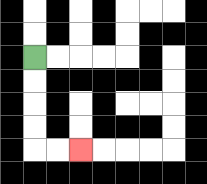{'start': '[1, 2]', 'end': '[3, 6]', 'path_directions': 'D,D,D,D,R,R', 'path_coordinates': '[[1, 2], [1, 3], [1, 4], [1, 5], [1, 6], [2, 6], [3, 6]]'}